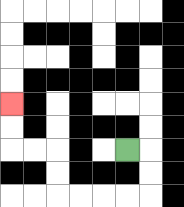{'start': '[5, 6]', 'end': '[0, 4]', 'path_directions': 'R,D,D,L,L,L,L,U,U,L,L,U,U', 'path_coordinates': '[[5, 6], [6, 6], [6, 7], [6, 8], [5, 8], [4, 8], [3, 8], [2, 8], [2, 7], [2, 6], [1, 6], [0, 6], [0, 5], [0, 4]]'}